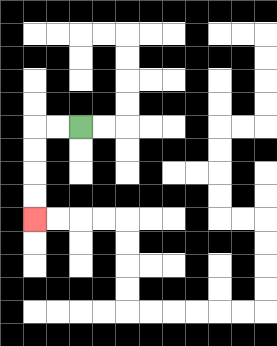{'start': '[3, 5]', 'end': '[1, 9]', 'path_directions': 'L,L,D,D,D,D', 'path_coordinates': '[[3, 5], [2, 5], [1, 5], [1, 6], [1, 7], [1, 8], [1, 9]]'}